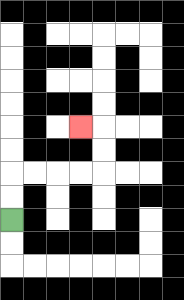{'start': '[0, 9]', 'end': '[3, 5]', 'path_directions': 'U,U,R,R,R,R,U,U,L', 'path_coordinates': '[[0, 9], [0, 8], [0, 7], [1, 7], [2, 7], [3, 7], [4, 7], [4, 6], [4, 5], [3, 5]]'}